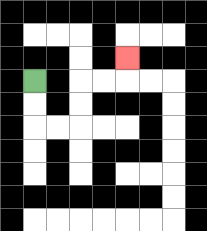{'start': '[1, 3]', 'end': '[5, 2]', 'path_directions': 'D,D,R,R,U,U,R,R,U', 'path_coordinates': '[[1, 3], [1, 4], [1, 5], [2, 5], [3, 5], [3, 4], [3, 3], [4, 3], [5, 3], [5, 2]]'}